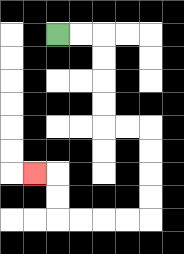{'start': '[2, 1]', 'end': '[1, 7]', 'path_directions': 'R,R,D,D,D,D,R,R,D,D,D,D,L,L,L,L,U,U,L', 'path_coordinates': '[[2, 1], [3, 1], [4, 1], [4, 2], [4, 3], [4, 4], [4, 5], [5, 5], [6, 5], [6, 6], [6, 7], [6, 8], [6, 9], [5, 9], [4, 9], [3, 9], [2, 9], [2, 8], [2, 7], [1, 7]]'}